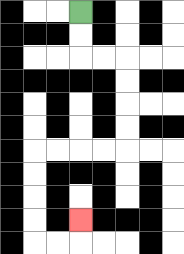{'start': '[3, 0]', 'end': '[3, 9]', 'path_directions': 'D,D,R,R,D,D,D,D,L,L,L,L,D,D,D,D,R,R,U', 'path_coordinates': '[[3, 0], [3, 1], [3, 2], [4, 2], [5, 2], [5, 3], [5, 4], [5, 5], [5, 6], [4, 6], [3, 6], [2, 6], [1, 6], [1, 7], [1, 8], [1, 9], [1, 10], [2, 10], [3, 10], [3, 9]]'}